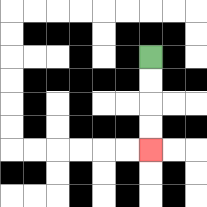{'start': '[6, 2]', 'end': '[6, 6]', 'path_directions': 'D,D,D,D', 'path_coordinates': '[[6, 2], [6, 3], [6, 4], [6, 5], [6, 6]]'}